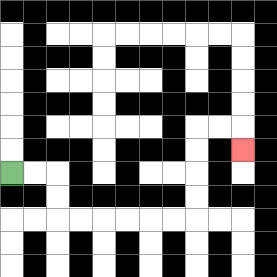{'start': '[0, 7]', 'end': '[10, 6]', 'path_directions': 'R,R,D,D,R,R,R,R,R,R,U,U,U,U,R,R,D', 'path_coordinates': '[[0, 7], [1, 7], [2, 7], [2, 8], [2, 9], [3, 9], [4, 9], [5, 9], [6, 9], [7, 9], [8, 9], [8, 8], [8, 7], [8, 6], [8, 5], [9, 5], [10, 5], [10, 6]]'}